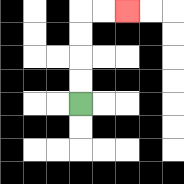{'start': '[3, 4]', 'end': '[5, 0]', 'path_directions': 'U,U,U,U,R,R', 'path_coordinates': '[[3, 4], [3, 3], [3, 2], [3, 1], [3, 0], [4, 0], [5, 0]]'}